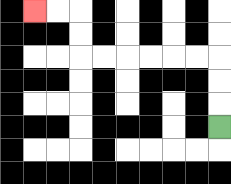{'start': '[9, 5]', 'end': '[1, 0]', 'path_directions': 'U,U,U,L,L,L,L,L,L,U,U,L,L', 'path_coordinates': '[[9, 5], [9, 4], [9, 3], [9, 2], [8, 2], [7, 2], [6, 2], [5, 2], [4, 2], [3, 2], [3, 1], [3, 0], [2, 0], [1, 0]]'}